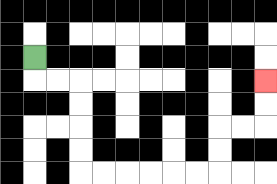{'start': '[1, 2]', 'end': '[11, 3]', 'path_directions': 'D,R,R,D,D,D,D,R,R,R,R,R,R,U,U,R,R,U,U', 'path_coordinates': '[[1, 2], [1, 3], [2, 3], [3, 3], [3, 4], [3, 5], [3, 6], [3, 7], [4, 7], [5, 7], [6, 7], [7, 7], [8, 7], [9, 7], [9, 6], [9, 5], [10, 5], [11, 5], [11, 4], [11, 3]]'}